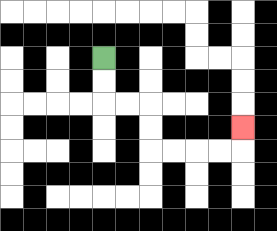{'start': '[4, 2]', 'end': '[10, 5]', 'path_directions': 'D,D,R,R,D,D,R,R,R,R,U', 'path_coordinates': '[[4, 2], [4, 3], [4, 4], [5, 4], [6, 4], [6, 5], [6, 6], [7, 6], [8, 6], [9, 6], [10, 6], [10, 5]]'}